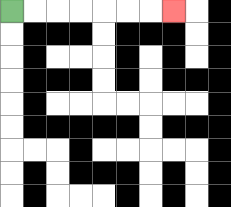{'start': '[0, 0]', 'end': '[7, 0]', 'path_directions': 'R,R,R,R,R,R,R', 'path_coordinates': '[[0, 0], [1, 0], [2, 0], [3, 0], [4, 0], [5, 0], [6, 0], [7, 0]]'}